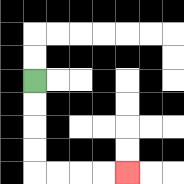{'start': '[1, 3]', 'end': '[5, 7]', 'path_directions': 'D,D,D,D,R,R,R,R', 'path_coordinates': '[[1, 3], [1, 4], [1, 5], [1, 6], [1, 7], [2, 7], [3, 7], [4, 7], [5, 7]]'}